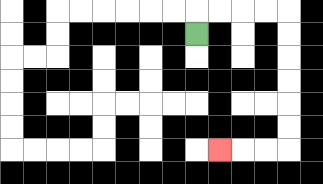{'start': '[8, 1]', 'end': '[9, 6]', 'path_directions': 'U,R,R,R,R,D,D,D,D,D,D,L,L,L', 'path_coordinates': '[[8, 1], [8, 0], [9, 0], [10, 0], [11, 0], [12, 0], [12, 1], [12, 2], [12, 3], [12, 4], [12, 5], [12, 6], [11, 6], [10, 6], [9, 6]]'}